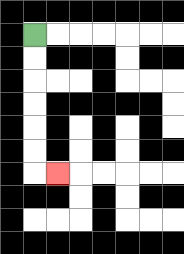{'start': '[1, 1]', 'end': '[2, 7]', 'path_directions': 'D,D,D,D,D,D,R', 'path_coordinates': '[[1, 1], [1, 2], [1, 3], [1, 4], [1, 5], [1, 6], [1, 7], [2, 7]]'}